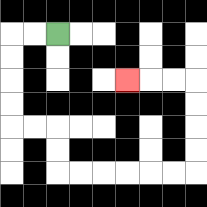{'start': '[2, 1]', 'end': '[5, 3]', 'path_directions': 'L,L,D,D,D,D,R,R,D,D,R,R,R,R,R,R,U,U,U,U,L,L,L', 'path_coordinates': '[[2, 1], [1, 1], [0, 1], [0, 2], [0, 3], [0, 4], [0, 5], [1, 5], [2, 5], [2, 6], [2, 7], [3, 7], [4, 7], [5, 7], [6, 7], [7, 7], [8, 7], [8, 6], [8, 5], [8, 4], [8, 3], [7, 3], [6, 3], [5, 3]]'}